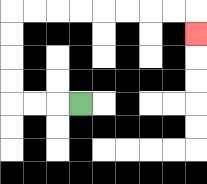{'start': '[3, 4]', 'end': '[8, 1]', 'path_directions': 'L,L,L,U,U,U,U,R,R,R,R,R,R,R,R,D', 'path_coordinates': '[[3, 4], [2, 4], [1, 4], [0, 4], [0, 3], [0, 2], [0, 1], [0, 0], [1, 0], [2, 0], [3, 0], [4, 0], [5, 0], [6, 0], [7, 0], [8, 0], [8, 1]]'}